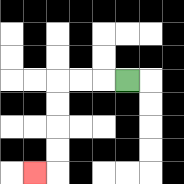{'start': '[5, 3]', 'end': '[1, 7]', 'path_directions': 'L,L,L,D,D,D,D,L', 'path_coordinates': '[[5, 3], [4, 3], [3, 3], [2, 3], [2, 4], [2, 5], [2, 6], [2, 7], [1, 7]]'}